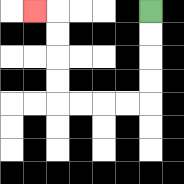{'start': '[6, 0]', 'end': '[1, 0]', 'path_directions': 'D,D,D,D,L,L,L,L,U,U,U,U,L', 'path_coordinates': '[[6, 0], [6, 1], [6, 2], [6, 3], [6, 4], [5, 4], [4, 4], [3, 4], [2, 4], [2, 3], [2, 2], [2, 1], [2, 0], [1, 0]]'}